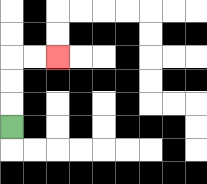{'start': '[0, 5]', 'end': '[2, 2]', 'path_directions': 'U,U,U,R,R', 'path_coordinates': '[[0, 5], [0, 4], [0, 3], [0, 2], [1, 2], [2, 2]]'}